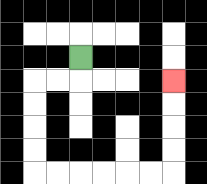{'start': '[3, 2]', 'end': '[7, 3]', 'path_directions': 'D,L,L,D,D,D,D,R,R,R,R,R,R,U,U,U,U', 'path_coordinates': '[[3, 2], [3, 3], [2, 3], [1, 3], [1, 4], [1, 5], [1, 6], [1, 7], [2, 7], [3, 7], [4, 7], [5, 7], [6, 7], [7, 7], [7, 6], [7, 5], [7, 4], [7, 3]]'}